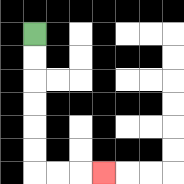{'start': '[1, 1]', 'end': '[4, 7]', 'path_directions': 'D,D,D,D,D,D,R,R,R', 'path_coordinates': '[[1, 1], [1, 2], [1, 3], [1, 4], [1, 5], [1, 6], [1, 7], [2, 7], [3, 7], [4, 7]]'}